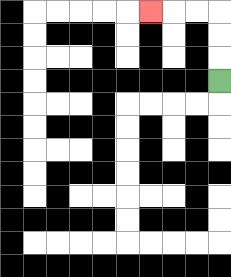{'start': '[9, 3]', 'end': '[6, 0]', 'path_directions': 'U,U,U,L,L,L', 'path_coordinates': '[[9, 3], [9, 2], [9, 1], [9, 0], [8, 0], [7, 0], [6, 0]]'}